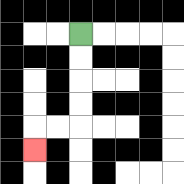{'start': '[3, 1]', 'end': '[1, 6]', 'path_directions': 'D,D,D,D,L,L,D', 'path_coordinates': '[[3, 1], [3, 2], [3, 3], [3, 4], [3, 5], [2, 5], [1, 5], [1, 6]]'}